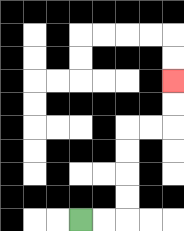{'start': '[3, 9]', 'end': '[7, 3]', 'path_directions': 'R,R,U,U,U,U,R,R,U,U', 'path_coordinates': '[[3, 9], [4, 9], [5, 9], [5, 8], [5, 7], [5, 6], [5, 5], [6, 5], [7, 5], [7, 4], [7, 3]]'}